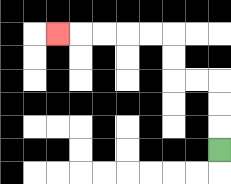{'start': '[9, 6]', 'end': '[2, 1]', 'path_directions': 'U,U,U,L,L,U,U,L,L,L,L,L', 'path_coordinates': '[[9, 6], [9, 5], [9, 4], [9, 3], [8, 3], [7, 3], [7, 2], [7, 1], [6, 1], [5, 1], [4, 1], [3, 1], [2, 1]]'}